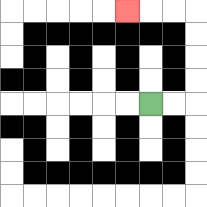{'start': '[6, 4]', 'end': '[5, 0]', 'path_directions': 'R,R,U,U,U,U,L,L,L', 'path_coordinates': '[[6, 4], [7, 4], [8, 4], [8, 3], [8, 2], [8, 1], [8, 0], [7, 0], [6, 0], [5, 0]]'}